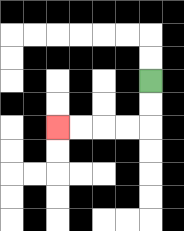{'start': '[6, 3]', 'end': '[2, 5]', 'path_directions': 'D,D,L,L,L,L', 'path_coordinates': '[[6, 3], [6, 4], [6, 5], [5, 5], [4, 5], [3, 5], [2, 5]]'}